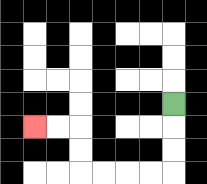{'start': '[7, 4]', 'end': '[1, 5]', 'path_directions': 'D,D,D,L,L,L,L,U,U,L,L', 'path_coordinates': '[[7, 4], [7, 5], [7, 6], [7, 7], [6, 7], [5, 7], [4, 7], [3, 7], [3, 6], [3, 5], [2, 5], [1, 5]]'}